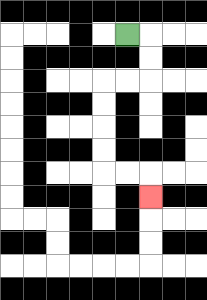{'start': '[5, 1]', 'end': '[6, 8]', 'path_directions': 'R,D,D,L,L,D,D,D,D,R,R,D', 'path_coordinates': '[[5, 1], [6, 1], [6, 2], [6, 3], [5, 3], [4, 3], [4, 4], [4, 5], [4, 6], [4, 7], [5, 7], [6, 7], [6, 8]]'}